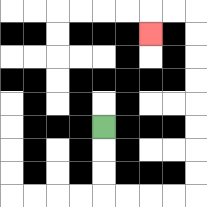{'start': '[4, 5]', 'end': '[6, 1]', 'path_directions': 'D,D,D,R,R,R,R,U,U,U,U,U,U,U,U,L,L,D', 'path_coordinates': '[[4, 5], [4, 6], [4, 7], [4, 8], [5, 8], [6, 8], [7, 8], [8, 8], [8, 7], [8, 6], [8, 5], [8, 4], [8, 3], [8, 2], [8, 1], [8, 0], [7, 0], [6, 0], [6, 1]]'}